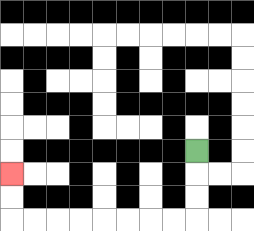{'start': '[8, 6]', 'end': '[0, 7]', 'path_directions': 'D,D,D,L,L,L,L,L,L,L,L,U,U', 'path_coordinates': '[[8, 6], [8, 7], [8, 8], [8, 9], [7, 9], [6, 9], [5, 9], [4, 9], [3, 9], [2, 9], [1, 9], [0, 9], [0, 8], [0, 7]]'}